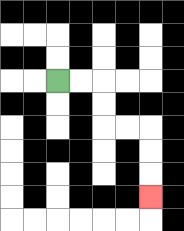{'start': '[2, 3]', 'end': '[6, 8]', 'path_directions': 'R,R,D,D,R,R,D,D,D', 'path_coordinates': '[[2, 3], [3, 3], [4, 3], [4, 4], [4, 5], [5, 5], [6, 5], [6, 6], [6, 7], [6, 8]]'}